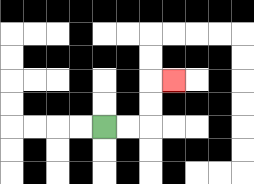{'start': '[4, 5]', 'end': '[7, 3]', 'path_directions': 'R,R,U,U,R', 'path_coordinates': '[[4, 5], [5, 5], [6, 5], [6, 4], [6, 3], [7, 3]]'}